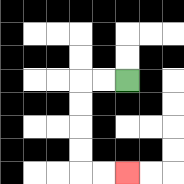{'start': '[5, 3]', 'end': '[5, 7]', 'path_directions': 'L,L,D,D,D,D,R,R', 'path_coordinates': '[[5, 3], [4, 3], [3, 3], [3, 4], [3, 5], [3, 6], [3, 7], [4, 7], [5, 7]]'}